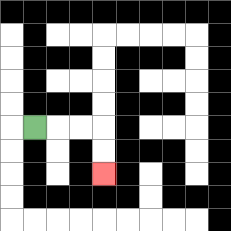{'start': '[1, 5]', 'end': '[4, 7]', 'path_directions': 'R,R,R,D,D', 'path_coordinates': '[[1, 5], [2, 5], [3, 5], [4, 5], [4, 6], [4, 7]]'}